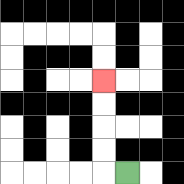{'start': '[5, 7]', 'end': '[4, 3]', 'path_directions': 'L,U,U,U,U', 'path_coordinates': '[[5, 7], [4, 7], [4, 6], [4, 5], [4, 4], [4, 3]]'}